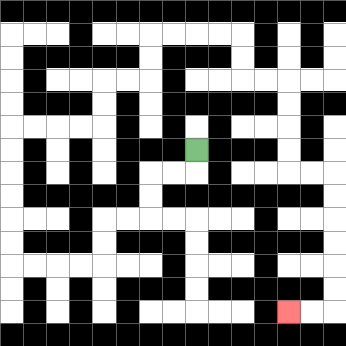{'start': '[8, 6]', 'end': '[12, 13]', 'path_directions': 'D,L,L,D,D,L,L,D,D,L,L,L,L,U,U,U,U,U,U,R,R,R,R,U,U,R,R,U,U,R,R,R,R,D,D,R,R,D,D,D,D,R,R,D,D,D,D,D,D,L,L', 'path_coordinates': '[[8, 6], [8, 7], [7, 7], [6, 7], [6, 8], [6, 9], [5, 9], [4, 9], [4, 10], [4, 11], [3, 11], [2, 11], [1, 11], [0, 11], [0, 10], [0, 9], [0, 8], [0, 7], [0, 6], [0, 5], [1, 5], [2, 5], [3, 5], [4, 5], [4, 4], [4, 3], [5, 3], [6, 3], [6, 2], [6, 1], [7, 1], [8, 1], [9, 1], [10, 1], [10, 2], [10, 3], [11, 3], [12, 3], [12, 4], [12, 5], [12, 6], [12, 7], [13, 7], [14, 7], [14, 8], [14, 9], [14, 10], [14, 11], [14, 12], [14, 13], [13, 13], [12, 13]]'}